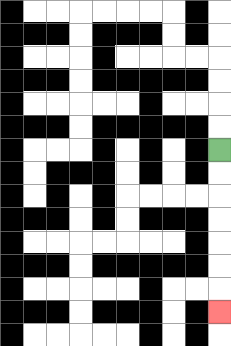{'start': '[9, 6]', 'end': '[9, 13]', 'path_directions': 'D,D,D,D,D,D,D', 'path_coordinates': '[[9, 6], [9, 7], [9, 8], [9, 9], [9, 10], [9, 11], [9, 12], [9, 13]]'}